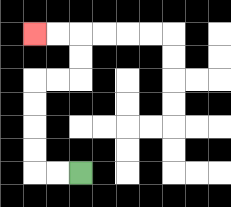{'start': '[3, 7]', 'end': '[1, 1]', 'path_directions': 'L,L,U,U,U,U,R,R,U,U,L,L', 'path_coordinates': '[[3, 7], [2, 7], [1, 7], [1, 6], [1, 5], [1, 4], [1, 3], [2, 3], [3, 3], [3, 2], [3, 1], [2, 1], [1, 1]]'}